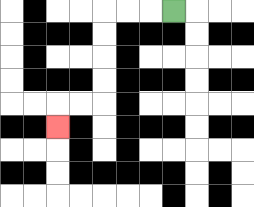{'start': '[7, 0]', 'end': '[2, 5]', 'path_directions': 'L,L,L,D,D,D,D,L,L,D', 'path_coordinates': '[[7, 0], [6, 0], [5, 0], [4, 0], [4, 1], [4, 2], [4, 3], [4, 4], [3, 4], [2, 4], [2, 5]]'}